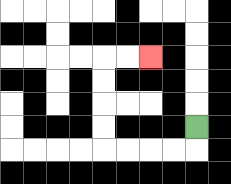{'start': '[8, 5]', 'end': '[6, 2]', 'path_directions': 'D,L,L,L,L,U,U,U,U,R,R', 'path_coordinates': '[[8, 5], [8, 6], [7, 6], [6, 6], [5, 6], [4, 6], [4, 5], [4, 4], [4, 3], [4, 2], [5, 2], [6, 2]]'}